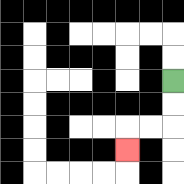{'start': '[7, 3]', 'end': '[5, 6]', 'path_directions': 'D,D,L,L,D', 'path_coordinates': '[[7, 3], [7, 4], [7, 5], [6, 5], [5, 5], [5, 6]]'}